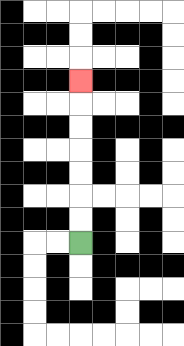{'start': '[3, 10]', 'end': '[3, 3]', 'path_directions': 'U,U,U,U,U,U,U', 'path_coordinates': '[[3, 10], [3, 9], [3, 8], [3, 7], [3, 6], [3, 5], [3, 4], [3, 3]]'}